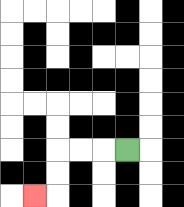{'start': '[5, 6]', 'end': '[1, 8]', 'path_directions': 'L,L,L,D,D,L', 'path_coordinates': '[[5, 6], [4, 6], [3, 6], [2, 6], [2, 7], [2, 8], [1, 8]]'}